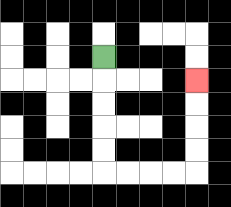{'start': '[4, 2]', 'end': '[8, 3]', 'path_directions': 'D,D,D,D,D,R,R,R,R,U,U,U,U', 'path_coordinates': '[[4, 2], [4, 3], [4, 4], [4, 5], [4, 6], [4, 7], [5, 7], [6, 7], [7, 7], [8, 7], [8, 6], [8, 5], [8, 4], [8, 3]]'}